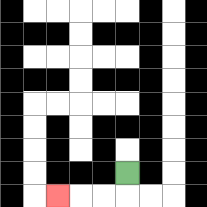{'start': '[5, 7]', 'end': '[2, 8]', 'path_directions': 'D,L,L,L', 'path_coordinates': '[[5, 7], [5, 8], [4, 8], [3, 8], [2, 8]]'}